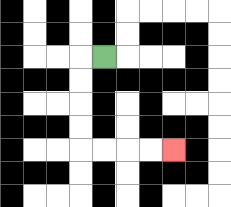{'start': '[4, 2]', 'end': '[7, 6]', 'path_directions': 'L,D,D,D,D,R,R,R,R', 'path_coordinates': '[[4, 2], [3, 2], [3, 3], [3, 4], [3, 5], [3, 6], [4, 6], [5, 6], [6, 6], [7, 6]]'}